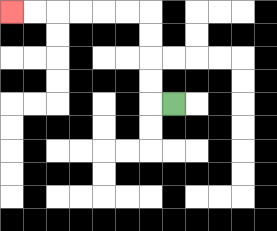{'start': '[7, 4]', 'end': '[0, 0]', 'path_directions': 'L,U,U,U,U,L,L,L,L,L,L', 'path_coordinates': '[[7, 4], [6, 4], [6, 3], [6, 2], [6, 1], [6, 0], [5, 0], [4, 0], [3, 0], [2, 0], [1, 0], [0, 0]]'}